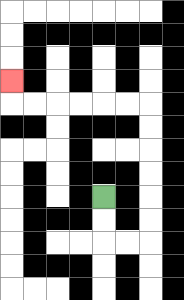{'start': '[4, 8]', 'end': '[0, 3]', 'path_directions': 'D,D,R,R,U,U,U,U,U,U,L,L,L,L,L,L,U', 'path_coordinates': '[[4, 8], [4, 9], [4, 10], [5, 10], [6, 10], [6, 9], [6, 8], [6, 7], [6, 6], [6, 5], [6, 4], [5, 4], [4, 4], [3, 4], [2, 4], [1, 4], [0, 4], [0, 3]]'}